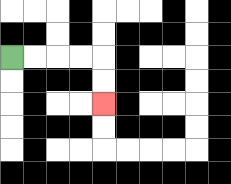{'start': '[0, 2]', 'end': '[4, 4]', 'path_directions': 'R,R,R,R,D,D', 'path_coordinates': '[[0, 2], [1, 2], [2, 2], [3, 2], [4, 2], [4, 3], [4, 4]]'}